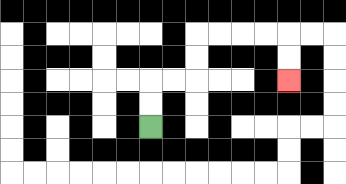{'start': '[6, 5]', 'end': '[12, 3]', 'path_directions': 'U,U,R,R,U,U,R,R,R,R,D,D', 'path_coordinates': '[[6, 5], [6, 4], [6, 3], [7, 3], [8, 3], [8, 2], [8, 1], [9, 1], [10, 1], [11, 1], [12, 1], [12, 2], [12, 3]]'}